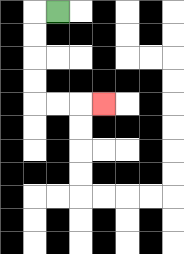{'start': '[2, 0]', 'end': '[4, 4]', 'path_directions': 'L,D,D,D,D,R,R,R', 'path_coordinates': '[[2, 0], [1, 0], [1, 1], [1, 2], [1, 3], [1, 4], [2, 4], [3, 4], [4, 4]]'}